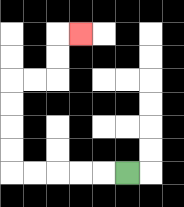{'start': '[5, 7]', 'end': '[3, 1]', 'path_directions': 'L,L,L,L,L,U,U,U,U,R,R,U,U,R', 'path_coordinates': '[[5, 7], [4, 7], [3, 7], [2, 7], [1, 7], [0, 7], [0, 6], [0, 5], [0, 4], [0, 3], [1, 3], [2, 3], [2, 2], [2, 1], [3, 1]]'}